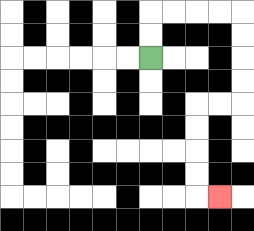{'start': '[6, 2]', 'end': '[9, 8]', 'path_directions': 'U,U,R,R,R,R,D,D,D,D,L,L,D,D,D,D,R', 'path_coordinates': '[[6, 2], [6, 1], [6, 0], [7, 0], [8, 0], [9, 0], [10, 0], [10, 1], [10, 2], [10, 3], [10, 4], [9, 4], [8, 4], [8, 5], [8, 6], [8, 7], [8, 8], [9, 8]]'}